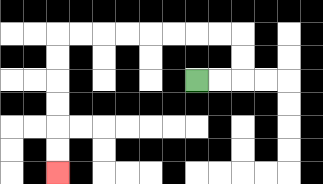{'start': '[8, 3]', 'end': '[2, 7]', 'path_directions': 'R,R,U,U,L,L,L,L,L,L,L,L,D,D,D,D,D,D', 'path_coordinates': '[[8, 3], [9, 3], [10, 3], [10, 2], [10, 1], [9, 1], [8, 1], [7, 1], [6, 1], [5, 1], [4, 1], [3, 1], [2, 1], [2, 2], [2, 3], [2, 4], [2, 5], [2, 6], [2, 7]]'}